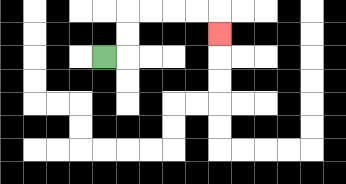{'start': '[4, 2]', 'end': '[9, 1]', 'path_directions': 'R,U,U,R,R,R,R,D', 'path_coordinates': '[[4, 2], [5, 2], [5, 1], [5, 0], [6, 0], [7, 0], [8, 0], [9, 0], [9, 1]]'}